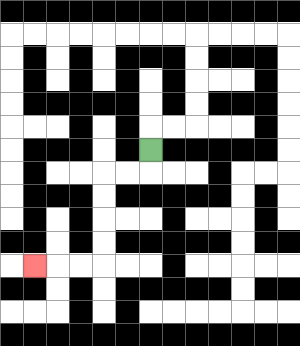{'start': '[6, 6]', 'end': '[1, 11]', 'path_directions': 'D,L,L,D,D,D,D,L,L,L', 'path_coordinates': '[[6, 6], [6, 7], [5, 7], [4, 7], [4, 8], [4, 9], [4, 10], [4, 11], [3, 11], [2, 11], [1, 11]]'}